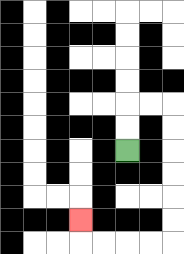{'start': '[5, 6]', 'end': '[3, 9]', 'path_directions': 'U,U,R,R,D,D,D,D,D,D,L,L,L,L,U', 'path_coordinates': '[[5, 6], [5, 5], [5, 4], [6, 4], [7, 4], [7, 5], [7, 6], [7, 7], [7, 8], [7, 9], [7, 10], [6, 10], [5, 10], [4, 10], [3, 10], [3, 9]]'}